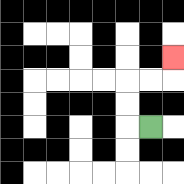{'start': '[6, 5]', 'end': '[7, 2]', 'path_directions': 'L,U,U,R,R,U', 'path_coordinates': '[[6, 5], [5, 5], [5, 4], [5, 3], [6, 3], [7, 3], [7, 2]]'}